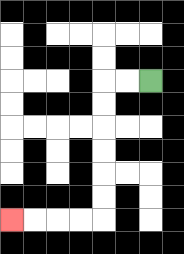{'start': '[6, 3]', 'end': '[0, 9]', 'path_directions': 'L,L,D,D,D,D,D,D,L,L,L,L', 'path_coordinates': '[[6, 3], [5, 3], [4, 3], [4, 4], [4, 5], [4, 6], [4, 7], [4, 8], [4, 9], [3, 9], [2, 9], [1, 9], [0, 9]]'}